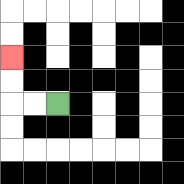{'start': '[2, 4]', 'end': '[0, 2]', 'path_directions': 'L,L,U,U', 'path_coordinates': '[[2, 4], [1, 4], [0, 4], [0, 3], [0, 2]]'}